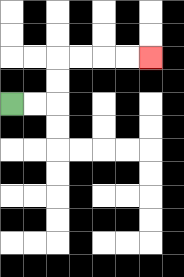{'start': '[0, 4]', 'end': '[6, 2]', 'path_directions': 'R,R,U,U,R,R,R,R', 'path_coordinates': '[[0, 4], [1, 4], [2, 4], [2, 3], [2, 2], [3, 2], [4, 2], [5, 2], [6, 2]]'}